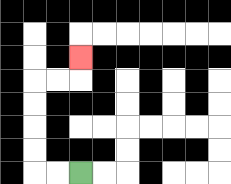{'start': '[3, 7]', 'end': '[3, 2]', 'path_directions': 'L,L,U,U,U,U,R,R,U', 'path_coordinates': '[[3, 7], [2, 7], [1, 7], [1, 6], [1, 5], [1, 4], [1, 3], [2, 3], [3, 3], [3, 2]]'}